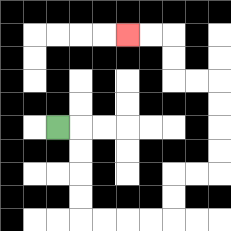{'start': '[2, 5]', 'end': '[5, 1]', 'path_directions': 'R,D,D,D,D,R,R,R,R,U,U,R,R,U,U,U,U,L,L,U,U,L,L', 'path_coordinates': '[[2, 5], [3, 5], [3, 6], [3, 7], [3, 8], [3, 9], [4, 9], [5, 9], [6, 9], [7, 9], [7, 8], [7, 7], [8, 7], [9, 7], [9, 6], [9, 5], [9, 4], [9, 3], [8, 3], [7, 3], [7, 2], [7, 1], [6, 1], [5, 1]]'}